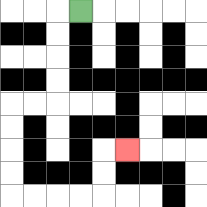{'start': '[3, 0]', 'end': '[5, 6]', 'path_directions': 'L,D,D,D,D,L,L,D,D,D,D,R,R,R,R,U,U,R', 'path_coordinates': '[[3, 0], [2, 0], [2, 1], [2, 2], [2, 3], [2, 4], [1, 4], [0, 4], [0, 5], [0, 6], [0, 7], [0, 8], [1, 8], [2, 8], [3, 8], [4, 8], [4, 7], [4, 6], [5, 6]]'}